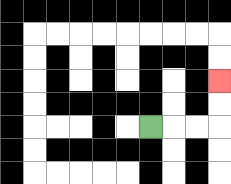{'start': '[6, 5]', 'end': '[9, 3]', 'path_directions': 'R,R,R,U,U', 'path_coordinates': '[[6, 5], [7, 5], [8, 5], [9, 5], [9, 4], [9, 3]]'}